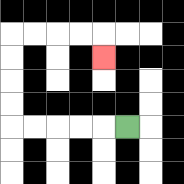{'start': '[5, 5]', 'end': '[4, 2]', 'path_directions': 'L,L,L,L,L,U,U,U,U,R,R,R,R,D', 'path_coordinates': '[[5, 5], [4, 5], [3, 5], [2, 5], [1, 5], [0, 5], [0, 4], [0, 3], [0, 2], [0, 1], [1, 1], [2, 1], [3, 1], [4, 1], [4, 2]]'}